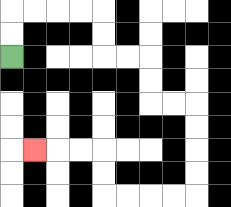{'start': '[0, 2]', 'end': '[1, 6]', 'path_directions': 'U,U,R,R,R,R,D,D,R,R,D,D,R,R,D,D,D,D,L,L,L,L,U,U,L,L,L', 'path_coordinates': '[[0, 2], [0, 1], [0, 0], [1, 0], [2, 0], [3, 0], [4, 0], [4, 1], [4, 2], [5, 2], [6, 2], [6, 3], [6, 4], [7, 4], [8, 4], [8, 5], [8, 6], [8, 7], [8, 8], [7, 8], [6, 8], [5, 8], [4, 8], [4, 7], [4, 6], [3, 6], [2, 6], [1, 6]]'}